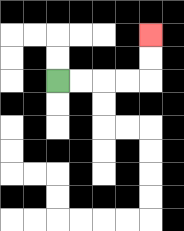{'start': '[2, 3]', 'end': '[6, 1]', 'path_directions': 'R,R,R,R,U,U', 'path_coordinates': '[[2, 3], [3, 3], [4, 3], [5, 3], [6, 3], [6, 2], [6, 1]]'}